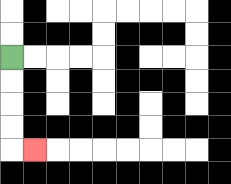{'start': '[0, 2]', 'end': '[1, 6]', 'path_directions': 'D,D,D,D,R', 'path_coordinates': '[[0, 2], [0, 3], [0, 4], [0, 5], [0, 6], [1, 6]]'}